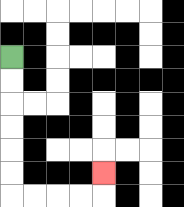{'start': '[0, 2]', 'end': '[4, 7]', 'path_directions': 'D,D,D,D,D,D,R,R,R,R,U', 'path_coordinates': '[[0, 2], [0, 3], [0, 4], [0, 5], [0, 6], [0, 7], [0, 8], [1, 8], [2, 8], [3, 8], [4, 8], [4, 7]]'}